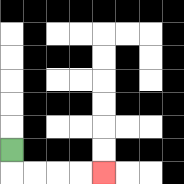{'start': '[0, 6]', 'end': '[4, 7]', 'path_directions': 'D,R,R,R,R', 'path_coordinates': '[[0, 6], [0, 7], [1, 7], [2, 7], [3, 7], [4, 7]]'}